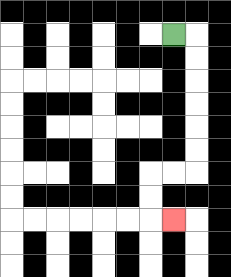{'start': '[7, 1]', 'end': '[7, 9]', 'path_directions': 'R,D,D,D,D,D,D,L,L,D,D,R', 'path_coordinates': '[[7, 1], [8, 1], [8, 2], [8, 3], [8, 4], [8, 5], [8, 6], [8, 7], [7, 7], [6, 7], [6, 8], [6, 9], [7, 9]]'}